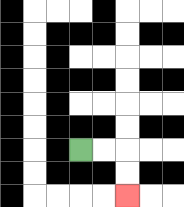{'start': '[3, 6]', 'end': '[5, 8]', 'path_directions': 'R,R,D,D', 'path_coordinates': '[[3, 6], [4, 6], [5, 6], [5, 7], [5, 8]]'}